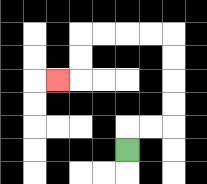{'start': '[5, 6]', 'end': '[2, 3]', 'path_directions': 'U,R,R,U,U,U,U,L,L,L,L,D,D,L', 'path_coordinates': '[[5, 6], [5, 5], [6, 5], [7, 5], [7, 4], [7, 3], [7, 2], [7, 1], [6, 1], [5, 1], [4, 1], [3, 1], [3, 2], [3, 3], [2, 3]]'}